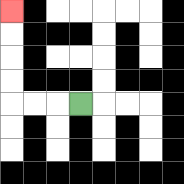{'start': '[3, 4]', 'end': '[0, 0]', 'path_directions': 'L,L,L,U,U,U,U', 'path_coordinates': '[[3, 4], [2, 4], [1, 4], [0, 4], [0, 3], [0, 2], [0, 1], [0, 0]]'}